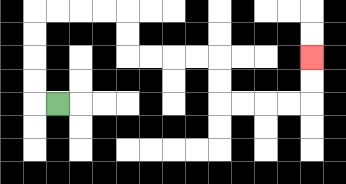{'start': '[2, 4]', 'end': '[13, 2]', 'path_directions': 'L,U,U,U,U,R,R,R,R,D,D,R,R,R,R,D,D,R,R,R,R,U,U', 'path_coordinates': '[[2, 4], [1, 4], [1, 3], [1, 2], [1, 1], [1, 0], [2, 0], [3, 0], [4, 0], [5, 0], [5, 1], [5, 2], [6, 2], [7, 2], [8, 2], [9, 2], [9, 3], [9, 4], [10, 4], [11, 4], [12, 4], [13, 4], [13, 3], [13, 2]]'}